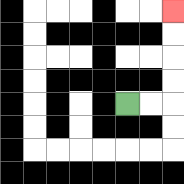{'start': '[5, 4]', 'end': '[7, 0]', 'path_directions': 'R,R,U,U,U,U', 'path_coordinates': '[[5, 4], [6, 4], [7, 4], [7, 3], [7, 2], [7, 1], [7, 0]]'}